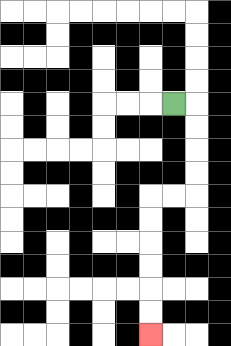{'start': '[7, 4]', 'end': '[6, 14]', 'path_directions': 'R,D,D,D,D,L,L,D,D,D,D,D,D', 'path_coordinates': '[[7, 4], [8, 4], [8, 5], [8, 6], [8, 7], [8, 8], [7, 8], [6, 8], [6, 9], [6, 10], [6, 11], [6, 12], [6, 13], [6, 14]]'}